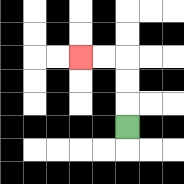{'start': '[5, 5]', 'end': '[3, 2]', 'path_directions': 'U,U,U,L,L', 'path_coordinates': '[[5, 5], [5, 4], [5, 3], [5, 2], [4, 2], [3, 2]]'}